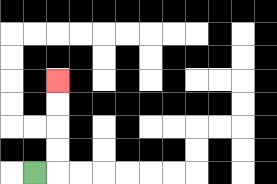{'start': '[1, 7]', 'end': '[2, 3]', 'path_directions': 'R,U,U,U,U', 'path_coordinates': '[[1, 7], [2, 7], [2, 6], [2, 5], [2, 4], [2, 3]]'}